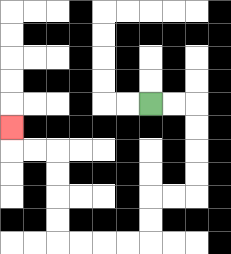{'start': '[6, 4]', 'end': '[0, 5]', 'path_directions': 'R,R,D,D,D,D,L,L,D,D,L,L,L,L,U,U,U,U,L,L,U', 'path_coordinates': '[[6, 4], [7, 4], [8, 4], [8, 5], [8, 6], [8, 7], [8, 8], [7, 8], [6, 8], [6, 9], [6, 10], [5, 10], [4, 10], [3, 10], [2, 10], [2, 9], [2, 8], [2, 7], [2, 6], [1, 6], [0, 6], [0, 5]]'}